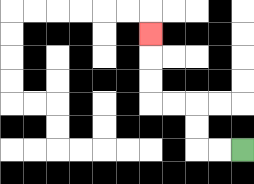{'start': '[10, 6]', 'end': '[6, 1]', 'path_directions': 'L,L,U,U,L,L,U,U,U', 'path_coordinates': '[[10, 6], [9, 6], [8, 6], [8, 5], [8, 4], [7, 4], [6, 4], [6, 3], [6, 2], [6, 1]]'}